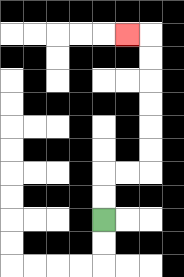{'start': '[4, 9]', 'end': '[5, 1]', 'path_directions': 'U,U,R,R,U,U,U,U,U,U,L', 'path_coordinates': '[[4, 9], [4, 8], [4, 7], [5, 7], [6, 7], [6, 6], [6, 5], [6, 4], [6, 3], [6, 2], [6, 1], [5, 1]]'}